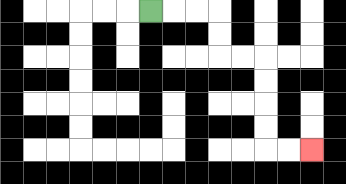{'start': '[6, 0]', 'end': '[13, 6]', 'path_directions': 'R,R,R,D,D,R,R,D,D,D,D,R,R', 'path_coordinates': '[[6, 0], [7, 0], [8, 0], [9, 0], [9, 1], [9, 2], [10, 2], [11, 2], [11, 3], [11, 4], [11, 5], [11, 6], [12, 6], [13, 6]]'}